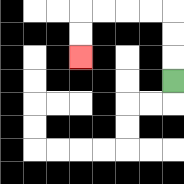{'start': '[7, 3]', 'end': '[3, 2]', 'path_directions': 'U,U,U,L,L,L,L,D,D', 'path_coordinates': '[[7, 3], [7, 2], [7, 1], [7, 0], [6, 0], [5, 0], [4, 0], [3, 0], [3, 1], [3, 2]]'}